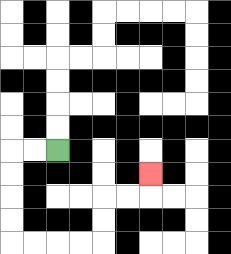{'start': '[2, 6]', 'end': '[6, 7]', 'path_directions': 'L,L,D,D,D,D,R,R,R,R,U,U,R,R,U', 'path_coordinates': '[[2, 6], [1, 6], [0, 6], [0, 7], [0, 8], [0, 9], [0, 10], [1, 10], [2, 10], [3, 10], [4, 10], [4, 9], [4, 8], [5, 8], [6, 8], [6, 7]]'}